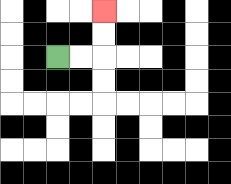{'start': '[2, 2]', 'end': '[4, 0]', 'path_directions': 'R,R,U,U', 'path_coordinates': '[[2, 2], [3, 2], [4, 2], [4, 1], [4, 0]]'}